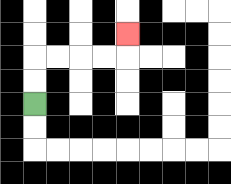{'start': '[1, 4]', 'end': '[5, 1]', 'path_directions': 'U,U,R,R,R,R,U', 'path_coordinates': '[[1, 4], [1, 3], [1, 2], [2, 2], [3, 2], [4, 2], [5, 2], [5, 1]]'}